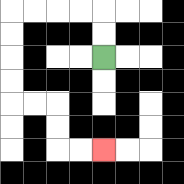{'start': '[4, 2]', 'end': '[4, 6]', 'path_directions': 'U,U,L,L,L,L,D,D,D,D,R,R,D,D,R,R', 'path_coordinates': '[[4, 2], [4, 1], [4, 0], [3, 0], [2, 0], [1, 0], [0, 0], [0, 1], [0, 2], [0, 3], [0, 4], [1, 4], [2, 4], [2, 5], [2, 6], [3, 6], [4, 6]]'}